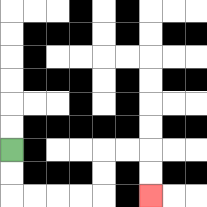{'start': '[0, 6]', 'end': '[6, 8]', 'path_directions': 'D,D,R,R,R,R,U,U,R,R,D,D', 'path_coordinates': '[[0, 6], [0, 7], [0, 8], [1, 8], [2, 8], [3, 8], [4, 8], [4, 7], [4, 6], [5, 6], [6, 6], [6, 7], [6, 8]]'}